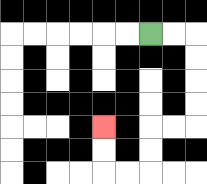{'start': '[6, 1]', 'end': '[4, 5]', 'path_directions': 'R,R,D,D,D,D,L,L,D,D,L,L,U,U', 'path_coordinates': '[[6, 1], [7, 1], [8, 1], [8, 2], [8, 3], [8, 4], [8, 5], [7, 5], [6, 5], [6, 6], [6, 7], [5, 7], [4, 7], [4, 6], [4, 5]]'}